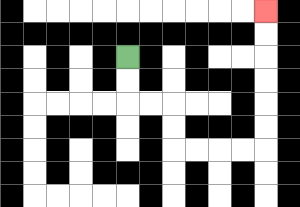{'start': '[5, 2]', 'end': '[11, 0]', 'path_directions': 'D,D,R,R,D,D,R,R,R,R,U,U,U,U,U,U', 'path_coordinates': '[[5, 2], [5, 3], [5, 4], [6, 4], [7, 4], [7, 5], [7, 6], [8, 6], [9, 6], [10, 6], [11, 6], [11, 5], [11, 4], [11, 3], [11, 2], [11, 1], [11, 0]]'}